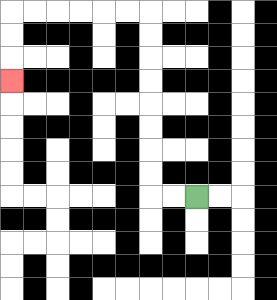{'start': '[8, 8]', 'end': '[0, 3]', 'path_directions': 'L,L,U,U,U,U,U,U,U,U,L,L,L,L,L,L,D,D,D', 'path_coordinates': '[[8, 8], [7, 8], [6, 8], [6, 7], [6, 6], [6, 5], [6, 4], [6, 3], [6, 2], [6, 1], [6, 0], [5, 0], [4, 0], [3, 0], [2, 0], [1, 0], [0, 0], [0, 1], [0, 2], [0, 3]]'}